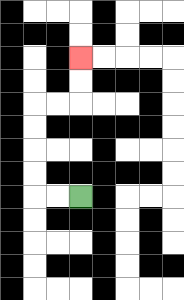{'start': '[3, 8]', 'end': '[3, 2]', 'path_directions': 'L,L,U,U,U,U,R,R,U,U', 'path_coordinates': '[[3, 8], [2, 8], [1, 8], [1, 7], [1, 6], [1, 5], [1, 4], [2, 4], [3, 4], [3, 3], [3, 2]]'}